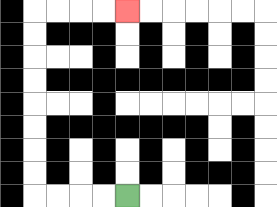{'start': '[5, 8]', 'end': '[5, 0]', 'path_directions': 'L,L,L,L,U,U,U,U,U,U,U,U,R,R,R,R', 'path_coordinates': '[[5, 8], [4, 8], [3, 8], [2, 8], [1, 8], [1, 7], [1, 6], [1, 5], [1, 4], [1, 3], [1, 2], [1, 1], [1, 0], [2, 0], [3, 0], [4, 0], [5, 0]]'}